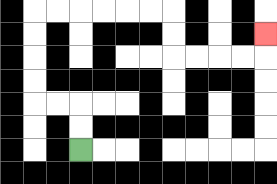{'start': '[3, 6]', 'end': '[11, 1]', 'path_directions': 'U,U,L,L,U,U,U,U,R,R,R,R,R,R,D,D,R,R,R,R,U', 'path_coordinates': '[[3, 6], [3, 5], [3, 4], [2, 4], [1, 4], [1, 3], [1, 2], [1, 1], [1, 0], [2, 0], [3, 0], [4, 0], [5, 0], [6, 0], [7, 0], [7, 1], [7, 2], [8, 2], [9, 2], [10, 2], [11, 2], [11, 1]]'}